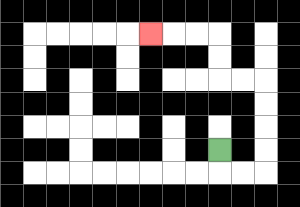{'start': '[9, 6]', 'end': '[6, 1]', 'path_directions': 'D,R,R,U,U,U,U,L,L,U,U,L,L,L', 'path_coordinates': '[[9, 6], [9, 7], [10, 7], [11, 7], [11, 6], [11, 5], [11, 4], [11, 3], [10, 3], [9, 3], [9, 2], [9, 1], [8, 1], [7, 1], [6, 1]]'}